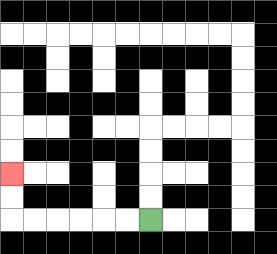{'start': '[6, 9]', 'end': '[0, 7]', 'path_directions': 'L,L,L,L,L,L,U,U', 'path_coordinates': '[[6, 9], [5, 9], [4, 9], [3, 9], [2, 9], [1, 9], [0, 9], [0, 8], [0, 7]]'}